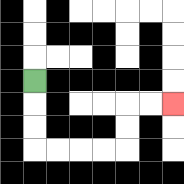{'start': '[1, 3]', 'end': '[7, 4]', 'path_directions': 'D,D,D,R,R,R,R,U,U,R,R', 'path_coordinates': '[[1, 3], [1, 4], [1, 5], [1, 6], [2, 6], [3, 6], [4, 6], [5, 6], [5, 5], [5, 4], [6, 4], [7, 4]]'}